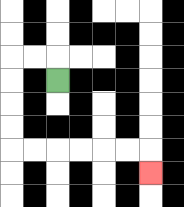{'start': '[2, 3]', 'end': '[6, 7]', 'path_directions': 'U,L,L,D,D,D,D,R,R,R,R,R,R,D', 'path_coordinates': '[[2, 3], [2, 2], [1, 2], [0, 2], [0, 3], [0, 4], [0, 5], [0, 6], [1, 6], [2, 6], [3, 6], [4, 6], [5, 6], [6, 6], [6, 7]]'}